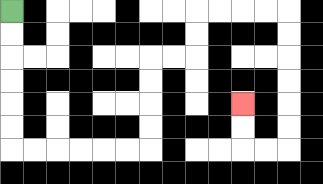{'start': '[0, 0]', 'end': '[10, 4]', 'path_directions': 'D,D,D,D,D,D,R,R,R,R,R,R,U,U,U,U,R,R,U,U,R,R,R,R,D,D,D,D,D,D,L,L,U,U', 'path_coordinates': '[[0, 0], [0, 1], [0, 2], [0, 3], [0, 4], [0, 5], [0, 6], [1, 6], [2, 6], [3, 6], [4, 6], [5, 6], [6, 6], [6, 5], [6, 4], [6, 3], [6, 2], [7, 2], [8, 2], [8, 1], [8, 0], [9, 0], [10, 0], [11, 0], [12, 0], [12, 1], [12, 2], [12, 3], [12, 4], [12, 5], [12, 6], [11, 6], [10, 6], [10, 5], [10, 4]]'}